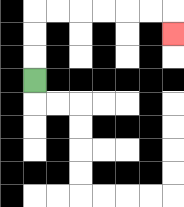{'start': '[1, 3]', 'end': '[7, 1]', 'path_directions': 'U,U,U,R,R,R,R,R,R,D', 'path_coordinates': '[[1, 3], [1, 2], [1, 1], [1, 0], [2, 0], [3, 0], [4, 0], [5, 0], [6, 0], [7, 0], [7, 1]]'}